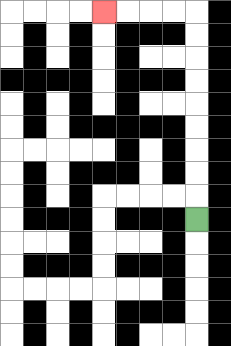{'start': '[8, 9]', 'end': '[4, 0]', 'path_directions': 'U,U,U,U,U,U,U,U,U,L,L,L,L', 'path_coordinates': '[[8, 9], [8, 8], [8, 7], [8, 6], [8, 5], [8, 4], [8, 3], [8, 2], [8, 1], [8, 0], [7, 0], [6, 0], [5, 0], [4, 0]]'}